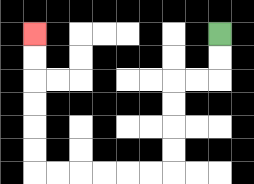{'start': '[9, 1]', 'end': '[1, 1]', 'path_directions': 'D,D,L,L,D,D,D,D,L,L,L,L,L,L,U,U,U,U,U,U', 'path_coordinates': '[[9, 1], [9, 2], [9, 3], [8, 3], [7, 3], [7, 4], [7, 5], [7, 6], [7, 7], [6, 7], [5, 7], [4, 7], [3, 7], [2, 7], [1, 7], [1, 6], [1, 5], [1, 4], [1, 3], [1, 2], [1, 1]]'}